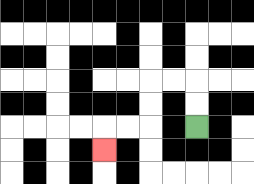{'start': '[8, 5]', 'end': '[4, 6]', 'path_directions': 'U,U,L,L,D,D,L,L,D', 'path_coordinates': '[[8, 5], [8, 4], [8, 3], [7, 3], [6, 3], [6, 4], [6, 5], [5, 5], [4, 5], [4, 6]]'}